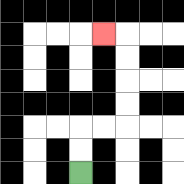{'start': '[3, 7]', 'end': '[4, 1]', 'path_directions': 'U,U,R,R,U,U,U,U,L', 'path_coordinates': '[[3, 7], [3, 6], [3, 5], [4, 5], [5, 5], [5, 4], [5, 3], [5, 2], [5, 1], [4, 1]]'}